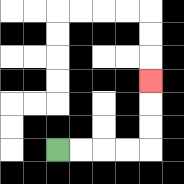{'start': '[2, 6]', 'end': '[6, 3]', 'path_directions': 'R,R,R,R,U,U,U', 'path_coordinates': '[[2, 6], [3, 6], [4, 6], [5, 6], [6, 6], [6, 5], [6, 4], [6, 3]]'}